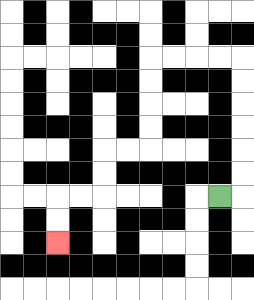{'start': '[9, 8]', 'end': '[2, 10]', 'path_directions': 'R,U,U,U,U,U,U,L,L,L,L,D,D,D,D,L,L,D,D,L,L,D,D', 'path_coordinates': '[[9, 8], [10, 8], [10, 7], [10, 6], [10, 5], [10, 4], [10, 3], [10, 2], [9, 2], [8, 2], [7, 2], [6, 2], [6, 3], [6, 4], [6, 5], [6, 6], [5, 6], [4, 6], [4, 7], [4, 8], [3, 8], [2, 8], [2, 9], [2, 10]]'}